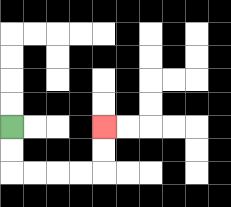{'start': '[0, 5]', 'end': '[4, 5]', 'path_directions': 'D,D,R,R,R,R,U,U', 'path_coordinates': '[[0, 5], [0, 6], [0, 7], [1, 7], [2, 7], [3, 7], [4, 7], [4, 6], [4, 5]]'}